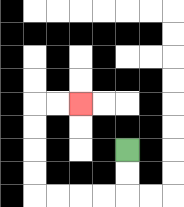{'start': '[5, 6]', 'end': '[3, 4]', 'path_directions': 'D,D,L,L,L,L,U,U,U,U,R,R', 'path_coordinates': '[[5, 6], [5, 7], [5, 8], [4, 8], [3, 8], [2, 8], [1, 8], [1, 7], [1, 6], [1, 5], [1, 4], [2, 4], [3, 4]]'}